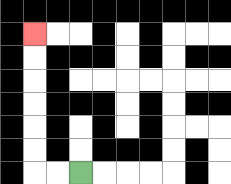{'start': '[3, 7]', 'end': '[1, 1]', 'path_directions': 'L,L,U,U,U,U,U,U', 'path_coordinates': '[[3, 7], [2, 7], [1, 7], [1, 6], [1, 5], [1, 4], [1, 3], [1, 2], [1, 1]]'}